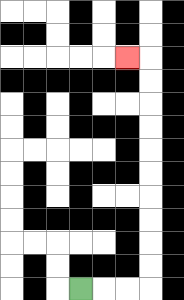{'start': '[3, 12]', 'end': '[5, 2]', 'path_directions': 'R,R,R,U,U,U,U,U,U,U,U,U,U,L', 'path_coordinates': '[[3, 12], [4, 12], [5, 12], [6, 12], [6, 11], [6, 10], [6, 9], [6, 8], [6, 7], [6, 6], [6, 5], [6, 4], [6, 3], [6, 2], [5, 2]]'}